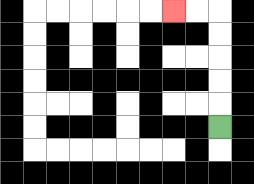{'start': '[9, 5]', 'end': '[7, 0]', 'path_directions': 'U,U,U,U,U,L,L', 'path_coordinates': '[[9, 5], [9, 4], [9, 3], [9, 2], [9, 1], [9, 0], [8, 0], [7, 0]]'}